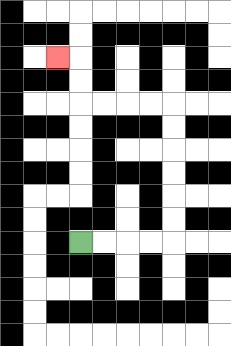{'start': '[3, 10]', 'end': '[2, 2]', 'path_directions': 'R,R,R,R,U,U,U,U,U,U,L,L,L,L,U,U,L', 'path_coordinates': '[[3, 10], [4, 10], [5, 10], [6, 10], [7, 10], [7, 9], [7, 8], [7, 7], [7, 6], [7, 5], [7, 4], [6, 4], [5, 4], [4, 4], [3, 4], [3, 3], [3, 2], [2, 2]]'}